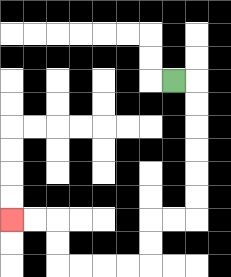{'start': '[7, 3]', 'end': '[0, 9]', 'path_directions': 'R,D,D,D,D,D,D,L,L,D,D,L,L,L,L,U,U,L,L', 'path_coordinates': '[[7, 3], [8, 3], [8, 4], [8, 5], [8, 6], [8, 7], [8, 8], [8, 9], [7, 9], [6, 9], [6, 10], [6, 11], [5, 11], [4, 11], [3, 11], [2, 11], [2, 10], [2, 9], [1, 9], [0, 9]]'}